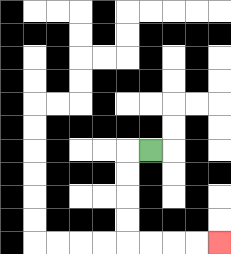{'start': '[6, 6]', 'end': '[9, 10]', 'path_directions': 'L,D,D,D,D,R,R,R,R', 'path_coordinates': '[[6, 6], [5, 6], [5, 7], [5, 8], [5, 9], [5, 10], [6, 10], [7, 10], [8, 10], [9, 10]]'}